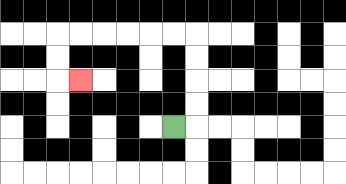{'start': '[7, 5]', 'end': '[3, 3]', 'path_directions': 'R,U,U,U,U,L,L,L,L,L,L,D,D,R', 'path_coordinates': '[[7, 5], [8, 5], [8, 4], [8, 3], [8, 2], [8, 1], [7, 1], [6, 1], [5, 1], [4, 1], [3, 1], [2, 1], [2, 2], [2, 3], [3, 3]]'}